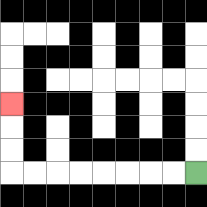{'start': '[8, 7]', 'end': '[0, 4]', 'path_directions': 'L,L,L,L,L,L,L,L,U,U,U', 'path_coordinates': '[[8, 7], [7, 7], [6, 7], [5, 7], [4, 7], [3, 7], [2, 7], [1, 7], [0, 7], [0, 6], [0, 5], [0, 4]]'}